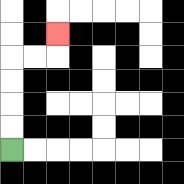{'start': '[0, 6]', 'end': '[2, 1]', 'path_directions': 'U,U,U,U,R,R,U', 'path_coordinates': '[[0, 6], [0, 5], [0, 4], [0, 3], [0, 2], [1, 2], [2, 2], [2, 1]]'}